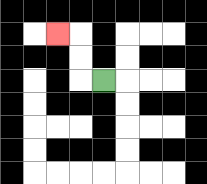{'start': '[4, 3]', 'end': '[2, 1]', 'path_directions': 'L,U,U,L', 'path_coordinates': '[[4, 3], [3, 3], [3, 2], [3, 1], [2, 1]]'}